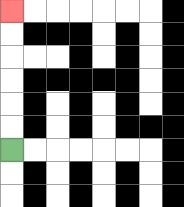{'start': '[0, 6]', 'end': '[0, 0]', 'path_directions': 'U,U,U,U,U,U', 'path_coordinates': '[[0, 6], [0, 5], [0, 4], [0, 3], [0, 2], [0, 1], [0, 0]]'}